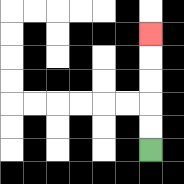{'start': '[6, 6]', 'end': '[6, 1]', 'path_directions': 'U,U,U,U,U', 'path_coordinates': '[[6, 6], [6, 5], [6, 4], [6, 3], [6, 2], [6, 1]]'}